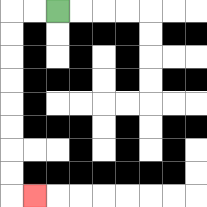{'start': '[2, 0]', 'end': '[1, 8]', 'path_directions': 'L,L,D,D,D,D,D,D,D,D,R', 'path_coordinates': '[[2, 0], [1, 0], [0, 0], [0, 1], [0, 2], [0, 3], [0, 4], [0, 5], [0, 6], [0, 7], [0, 8], [1, 8]]'}